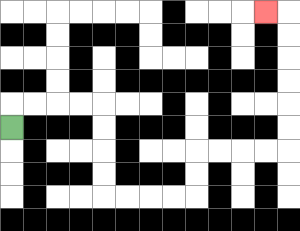{'start': '[0, 5]', 'end': '[11, 0]', 'path_directions': 'U,R,R,R,R,D,D,D,D,R,R,R,R,U,U,R,R,R,R,U,U,U,U,U,U,L', 'path_coordinates': '[[0, 5], [0, 4], [1, 4], [2, 4], [3, 4], [4, 4], [4, 5], [4, 6], [4, 7], [4, 8], [5, 8], [6, 8], [7, 8], [8, 8], [8, 7], [8, 6], [9, 6], [10, 6], [11, 6], [12, 6], [12, 5], [12, 4], [12, 3], [12, 2], [12, 1], [12, 0], [11, 0]]'}